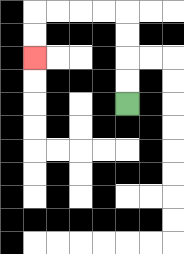{'start': '[5, 4]', 'end': '[1, 2]', 'path_directions': 'U,U,U,U,L,L,L,L,D,D', 'path_coordinates': '[[5, 4], [5, 3], [5, 2], [5, 1], [5, 0], [4, 0], [3, 0], [2, 0], [1, 0], [1, 1], [1, 2]]'}